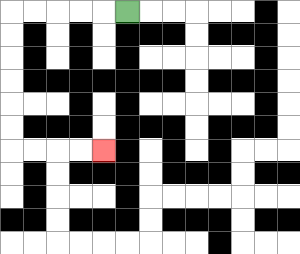{'start': '[5, 0]', 'end': '[4, 6]', 'path_directions': 'L,L,L,L,L,D,D,D,D,D,D,R,R,R,R', 'path_coordinates': '[[5, 0], [4, 0], [3, 0], [2, 0], [1, 0], [0, 0], [0, 1], [0, 2], [0, 3], [0, 4], [0, 5], [0, 6], [1, 6], [2, 6], [3, 6], [4, 6]]'}